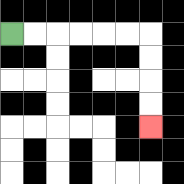{'start': '[0, 1]', 'end': '[6, 5]', 'path_directions': 'R,R,R,R,R,R,D,D,D,D', 'path_coordinates': '[[0, 1], [1, 1], [2, 1], [3, 1], [4, 1], [5, 1], [6, 1], [6, 2], [6, 3], [6, 4], [6, 5]]'}